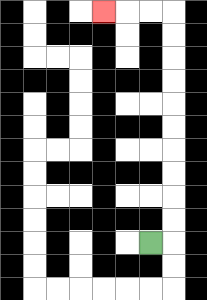{'start': '[6, 10]', 'end': '[4, 0]', 'path_directions': 'R,U,U,U,U,U,U,U,U,U,U,L,L,L', 'path_coordinates': '[[6, 10], [7, 10], [7, 9], [7, 8], [7, 7], [7, 6], [7, 5], [7, 4], [7, 3], [7, 2], [7, 1], [7, 0], [6, 0], [5, 0], [4, 0]]'}